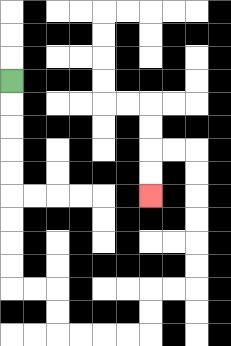{'start': '[0, 3]', 'end': '[6, 8]', 'path_directions': 'D,D,D,D,D,D,D,D,D,R,R,D,D,R,R,R,R,U,U,R,R,U,U,U,U,U,U,L,L,D,D', 'path_coordinates': '[[0, 3], [0, 4], [0, 5], [0, 6], [0, 7], [0, 8], [0, 9], [0, 10], [0, 11], [0, 12], [1, 12], [2, 12], [2, 13], [2, 14], [3, 14], [4, 14], [5, 14], [6, 14], [6, 13], [6, 12], [7, 12], [8, 12], [8, 11], [8, 10], [8, 9], [8, 8], [8, 7], [8, 6], [7, 6], [6, 6], [6, 7], [6, 8]]'}